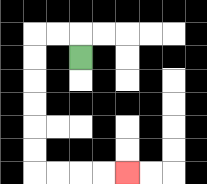{'start': '[3, 2]', 'end': '[5, 7]', 'path_directions': 'U,L,L,D,D,D,D,D,D,R,R,R,R', 'path_coordinates': '[[3, 2], [3, 1], [2, 1], [1, 1], [1, 2], [1, 3], [1, 4], [1, 5], [1, 6], [1, 7], [2, 7], [3, 7], [4, 7], [5, 7]]'}